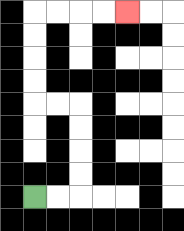{'start': '[1, 8]', 'end': '[5, 0]', 'path_directions': 'R,R,U,U,U,U,L,L,U,U,U,U,R,R,R,R', 'path_coordinates': '[[1, 8], [2, 8], [3, 8], [3, 7], [3, 6], [3, 5], [3, 4], [2, 4], [1, 4], [1, 3], [1, 2], [1, 1], [1, 0], [2, 0], [3, 0], [4, 0], [5, 0]]'}